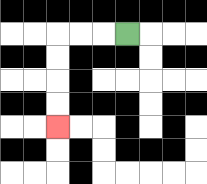{'start': '[5, 1]', 'end': '[2, 5]', 'path_directions': 'L,L,L,D,D,D,D', 'path_coordinates': '[[5, 1], [4, 1], [3, 1], [2, 1], [2, 2], [2, 3], [2, 4], [2, 5]]'}